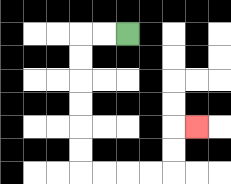{'start': '[5, 1]', 'end': '[8, 5]', 'path_directions': 'L,L,D,D,D,D,D,D,R,R,R,R,U,U,R', 'path_coordinates': '[[5, 1], [4, 1], [3, 1], [3, 2], [3, 3], [3, 4], [3, 5], [3, 6], [3, 7], [4, 7], [5, 7], [6, 7], [7, 7], [7, 6], [7, 5], [8, 5]]'}